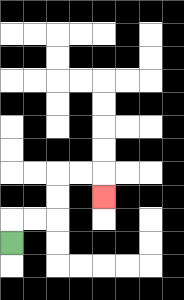{'start': '[0, 10]', 'end': '[4, 8]', 'path_directions': 'U,R,R,U,U,R,R,D', 'path_coordinates': '[[0, 10], [0, 9], [1, 9], [2, 9], [2, 8], [2, 7], [3, 7], [4, 7], [4, 8]]'}